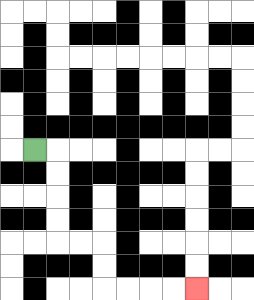{'start': '[1, 6]', 'end': '[8, 12]', 'path_directions': 'R,D,D,D,D,R,R,D,D,R,R,R,R', 'path_coordinates': '[[1, 6], [2, 6], [2, 7], [2, 8], [2, 9], [2, 10], [3, 10], [4, 10], [4, 11], [4, 12], [5, 12], [6, 12], [7, 12], [8, 12]]'}